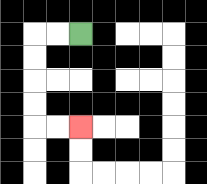{'start': '[3, 1]', 'end': '[3, 5]', 'path_directions': 'L,L,D,D,D,D,R,R', 'path_coordinates': '[[3, 1], [2, 1], [1, 1], [1, 2], [1, 3], [1, 4], [1, 5], [2, 5], [3, 5]]'}